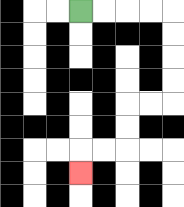{'start': '[3, 0]', 'end': '[3, 7]', 'path_directions': 'R,R,R,R,D,D,D,D,L,L,D,D,L,L,D', 'path_coordinates': '[[3, 0], [4, 0], [5, 0], [6, 0], [7, 0], [7, 1], [7, 2], [7, 3], [7, 4], [6, 4], [5, 4], [5, 5], [5, 6], [4, 6], [3, 6], [3, 7]]'}